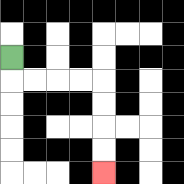{'start': '[0, 2]', 'end': '[4, 7]', 'path_directions': 'D,R,R,R,R,D,D,D,D', 'path_coordinates': '[[0, 2], [0, 3], [1, 3], [2, 3], [3, 3], [4, 3], [4, 4], [4, 5], [4, 6], [4, 7]]'}